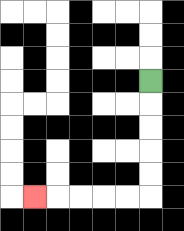{'start': '[6, 3]', 'end': '[1, 8]', 'path_directions': 'D,D,D,D,D,L,L,L,L,L', 'path_coordinates': '[[6, 3], [6, 4], [6, 5], [6, 6], [6, 7], [6, 8], [5, 8], [4, 8], [3, 8], [2, 8], [1, 8]]'}